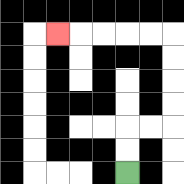{'start': '[5, 7]', 'end': '[2, 1]', 'path_directions': 'U,U,R,R,U,U,U,U,L,L,L,L,L', 'path_coordinates': '[[5, 7], [5, 6], [5, 5], [6, 5], [7, 5], [7, 4], [7, 3], [7, 2], [7, 1], [6, 1], [5, 1], [4, 1], [3, 1], [2, 1]]'}